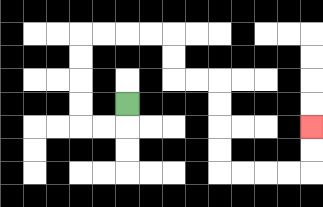{'start': '[5, 4]', 'end': '[13, 5]', 'path_directions': 'D,L,L,U,U,U,U,R,R,R,R,D,D,R,R,D,D,D,D,R,R,R,R,U,U', 'path_coordinates': '[[5, 4], [5, 5], [4, 5], [3, 5], [3, 4], [3, 3], [3, 2], [3, 1], [4, 1], [5, 1], [6, 1], [7, 1], [7, 2], [7, 3], [8, 3], [9, 3], [9, 4], [9, 5], [9, 6], [9, 7], [10, 7], [11, 7], [12, 7], [13, 7], [13, 6], [13, 5]]'}